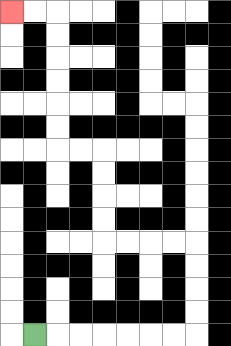{'start': '[1, 14]', 'end': '[0, 0]', 'path_directions': 'R,R,R,R,R,R,R,U,U,U,U,L,L,L,L,U,U,U,U,L,L,U,U,U,U,U,U,L,L', 'path_coordinates': '[[1, 14], [2, 14], [3, 14], [4, 14], [5, 14], [6, 14], [7, 14], [8, 14], [8, 13], [8, 12], [8, 11], [8, 10], [7, 10], [6, 10], [5, 10], [4, 10], [4, 9], [4, 8], [4, 7], [4, 6], [3, 6], [2, 6], [2, 5], [2, 4], [2, 3], [2, 2], [2, 1], [2, 0], [1, 0], [0, 0]]'}